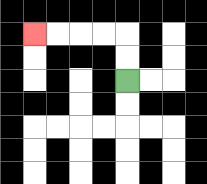{'start': '[5, 3]', 'end': '[1, 1]', 'path_directions': 'U,U,L,L,L,L', 'path_coordinates': '[[5, 3], [5, 2], [5, 1], [4, 1], [3, 1], [2, 1], [1, 1]]'}